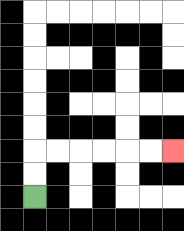{'start': '[1, 8]', 'end': '[7, 6]', 'path_directions': 'U,U,R,R,R,R,R,R', 'path_coordinates': '[[1, 8], [1, 7], [1, 6], [2, 6], [3, 6], [4, 6], [5, 6], [6, 6], [7, 6]]'}